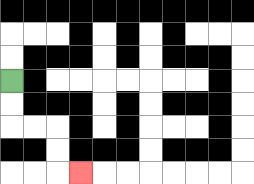{'start': '[0, 3]', 'end': '[3, 7]', 'path_directions': 'D,D,R,R,D,D,R', 'path_coordinates': '[[0, 3], [0, 4], [0, 5], [1, 5], [2, 5], [2, 6], [2, 7], [3, 7]]'}